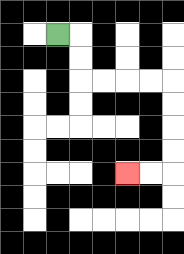{'start': '[2, 1]', 'end': '[5, 7]', 'path_directions': 'R,D,D,R,R,R,R,D,D,D,D,L,L', 'path_coordinates': '[[2, 1], [3, 1], [3, 2], [3, 3], [4, 3], [5, 3], [6, 3], [7, 3], [7, 4], [7, 5], [7, 6], [7, 7], [6, 7], [5, 7]]'}